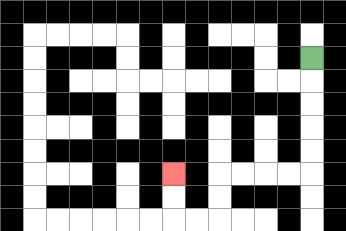{'start': '[13, 2]', 'end': '[7, 7]', 'path_directions': 'D,D,D,D,D,L,L,L,L,D,D,L,L,U,U', 'path_coordinates': '[[13, 2], [13, 3], [13, 4], [13, 5], [13, 6], [13, 7], [12, 7], [11, 7], [10, 7], [9, 7], [9, 8], [9, 9], [8, 9], [7, 9], [7, 8], [7, 7]]'}